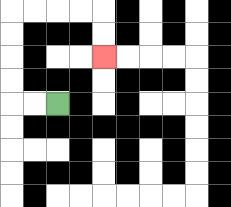{'start': '[2, 4]', 'end': '[4, 2]', 'path_directions': 'L,L,U,U,U,U,R,R,R,R,D,D', 'path_coordinates': '[[2, 4], [1, 4], [0, 4], [0, 3], [0, 2], [0, 1], [0, 0], [1, 0], [2, 0], [3, 0], [4, 0], [4, 1], [4, 2]]'}